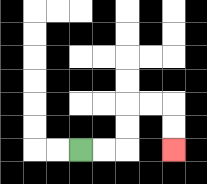{'start': '[3, 6]', 'end': '[7, 6]', 'path_directions': 'R,R,U,U,R,R,D,D', 'path_coordinates': '[[3, 6], [4, 6], [5, 6], [5, 5], [5, 4], [6, 4], [7, 4], [7, 5], [7, 6]]'}